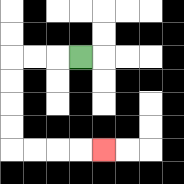{'start': '[3, 2]', 'end': '[4, 6]', 'path_directions': 'L,L,L,D,D,D,D,R,R,R,R', 'path_coordinates': '[[3, 2], [2, 2], [1, 2], [0, 2], [0, 3], [0, 4], [0, 5], [0, 6], [1, 6], [2, 6], [3, 6], [4, 6]]'}